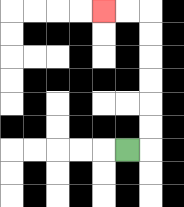{'start': '[5, 6]', 'end': '[4, 0]', 'path_directions': 'R,U,U,U,U,U,U,L,L', 'path_coordinates': '[[5, 6], [6, 6], [6, 5], [6, 4], [6, 3], [6, 2], [6, 1], [6, 0], [5, 0], [4, 0]]'}